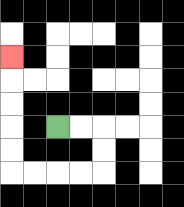{'start': '[2, 5]', 'end': '[0, 2]', 'path_directions': 'R,R,D,D,L,L,L,L,U,U,U,U,U', 'path_coordinates': '[[2, 5], [3, 5], [4, 5], [4, 6], [4, 7], [3, 7], [2, 7], [1, 7], [0, 7], [0, 6], [0, 5], [0, 4], [0, 3], [0, 2]]'}